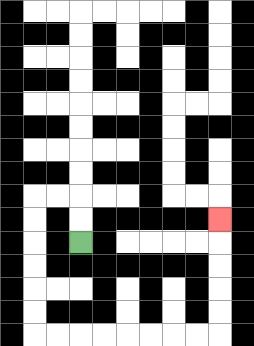{'start': '[3, 10]', 'end': '[9, 9]', 'path_directions': 'U,U,L,L,D,D,D,D,D,D,R,R,R,R,R,R,R,R,U,U,U,U,U', 'path_coordinates': '[[3, 10], [3, 9], [3, 8], [2, 8], [1, 8], [1, 9], [1, 10], [1, 11], [1, 12], [1, 13], [1, 14], [2, 14], [3, 14], [4, 14], [5, 14], [6, 14], [7, 14], [8, 14], [9, 14], [9, 13], [9, 12], [9, 11], [9, 10], [9, 9]]'}